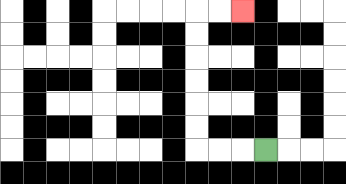{'start': '[11, 6]', 'end': '[10, 0]', 'path_directions': 'L,L,L,U,U,U,U,U,U,R,R', 'path_coordinates': '[[11, 6], [10, 6], [9, 6], [8, 6], [8, 5], [8, 4], [8, 3], [8, 2], [8, 1], [8, 0], [9, 0], [10, 0]]'}